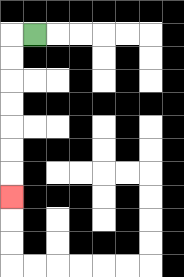{'start': '[1, 1]', 'end': '[0, 8]', 'path_directions': 'L,D,D,D,D,D,D,D', 'path_coordinates': '[[1, 1], [0, 1], [0, 2], [0, 3], [0, 4], [0, 5], [0, 6], [0, 7], [0, 8]]'}